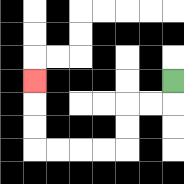{'start': '[7, 3]', 'end': '[1, 3]', 'path_directions': 'D,L,L,D,D,L,L,L,L,U,U,U', 'path_coordinates': '[[7, 3], [7, 4], [6, 4], [5, 4], [5, 5], [5, 6], [4, 6], [3, 6], [2, 6], [1, 6], [1, 5], [1, 4], [1, 3]]'}